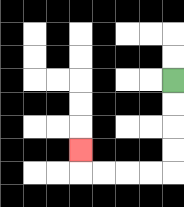{'start': '[7, 3]', 'end': '[3, 6]', 'path_directions': 'D,D,D,D,L,L,L,L,U', 'path_coordinates': '[[7, 3], [7, 4], [7, 5], [7, 6], [7, 7], [6, 7], [5, 7], [4, 7], [3, 7], [3, 6]]'}